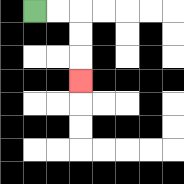{'start': '[1, 0]', 'end': '[3, 3]', 'path_directions': 'R,R,D,D,D', 'path_coordinates': '[[1, 0], [2, 0], [3, 0], [3, 1], [3, 2], [3, 3]]'}